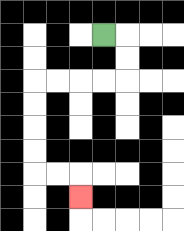{'start': '[4, 1]', 'end': '[3, 8]', 'path_directions': 'R,D,D,L,L,L,L,D,D,D,D,R,R,D', 'path_coordinates': '[[4, 1], [5, 1], [5, 2], [5, 3], [4, 3], [3, 3], [2, 3], [1, 3], [1, 4], [1, 5], [1, 6], [1, 7], [2, 7], [3, 7], [3, 8]]'}